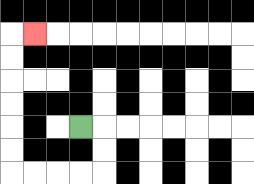{'start': '[3, 5]', 'end': '[1, 1]', 'path_directions': 'R,D,D,L,L,L,L,U,U,U,U,U,U,R', 'path_coordinates': '[[3, 5], [4, 5], [4, 6], [4, 7], [3, 7], [2, 7], [1, 7], [0, 7], [0, 6], [0, 5], [0, 4], [0, 3], [0, 2], [0, 1], [1, 1]]'}